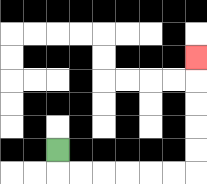{'start': '[2, 6]', 'end': '[8, 2]', 'path_directions': 'D,R,R,R,R,R,R,U,U,U,U,U', 'path_coordinates': '[[2, 6], [2, 7], [3, 7], [4, 7], [5, 7], [6, 7], [7, 7], [8, 7], [8, 6], [8, 5], [8, 4], [8, 3], [8, 2]]'}